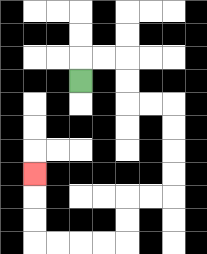{'start': '[3, 3]', 'end': '[1, 7]', 'path_directions': 'U,R,R,D,D,R,R,D,D,D,D,L,L,D,D,L,L,L,L,U,U,U', 'path_coordinates': '[[3, 3], [3, 2], [4, 2], [5, 2], [5, 3], [5, 4], [6, 4], [7, 4], [7, 5], [7, 6], [7, 7], [7, 8], [6, 8], [5, 8], [5, 9], [5, 10], [4, 10], [3, 10], [2, 10], [1, 10], [1, 9], [1, 8], [1, 7]]'}